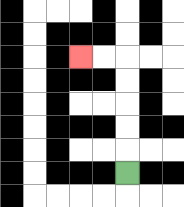{'start': '[5, 7]', 'end': '[3, 2]', 'path_directions': 'U,U,U,U,U,L,L', 'path_coordinates': '[[5, 7], [5, 6], [5, 5], [5, 4], [5, 3], [5, 2], [4, 2], [3, 2]]'}